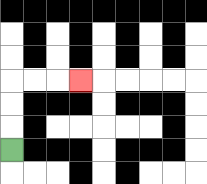{'start': '[0, 6]', 'end': '[3, 3]', 'path_directions': 'U,U,U,R,R,R', 'path_coordinates': '[[0, 6], [0, 5], [0, 4], [0, 3], [1, 3], [2, 3], [3, 3]]'}